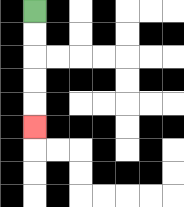{'start': '[1, 0]', 'end': '[1, 5]', 'path_directions': 'D,D,D,D,D', 'path_coordinates': '[[1, 0], [1, 1], [1, 2], [1, 3], [1, 4], [1, 5]]'}